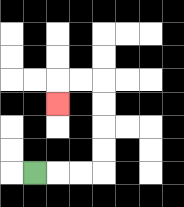{'start': '[1, 7]', 'end': '[2, 4]', 'path_directions': 'R,R,R,U,U,U,U,L,L,D', 'path_coordinates': '[[1, 7], [2, 7], [3, 7], [4, 7], [4, 6], [4, 5], [4, 4], [4, 3], [3, 3], [2, 3], [2, 4]]'}